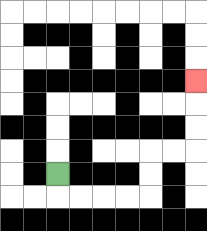{'start': '[2, 7]', 'end': '[8, 3]', 'path_directions': 'D,R,R,R,R,U,U,R,R,U,U,U', 'path_coordinates': '[[2, 7], [2, 8], [3, 8], [4, 8], [5, 8], [6, 8], [6, 7], [6, 6], [7, 6], [8, 6], [8, 5], [8, 4], [8, 3]]'}